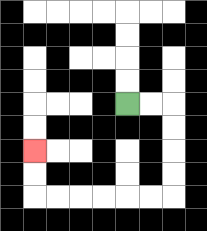{'start': '[5, 4]', 'end': '[1, 6]', 'path_directions': 'R,R,D,D,D,D,L,L,L,L,L,L,U,U', 'path_coordinates': '[[5, 4], [6, 4], [7, 4], [7, 5], [7, 6], [7, 7], [7, 8], [6, 8], [5, 8], [4, 8], [3, 8], [2, 8], [1, 8], [1, 7], [1, 6]]'}